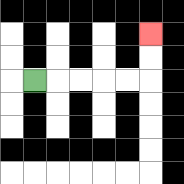{'start': '[1, 3]', 'end': '[6, 1]', 'path_directions': 'R,R,R,R,R,U,U', 'path_coordinates': '[[1, 3], [2, 3], [3, 3], [4, 3], [5, 3], [6, 3], [6, 2], [6, 1]]'}